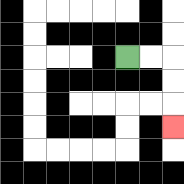{'start': '[5, 2]', 'end': '[7, 5]', 'path_directions': 'R,R,D,D,D', 'path_coordinates': '[[5, 2], [6, 2], [7, 2], [7, 3], [7, 4], [7, 5]]'}